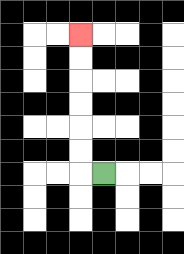{'start': '[4, 7]', 'end': '[3, 1]', 'path_directions': 'L,U,U,U,U,U,U', 'path_coordinates': '[[4, 7], [3, 7], [3, 6], [3, 5], [3, 4], [3, 3], [3, 2], [3, 1]]'}